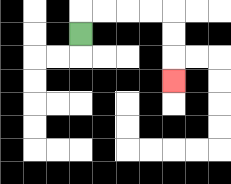{'start': '[3, 1]', 'end': '[7, 3]', 'path_directions': 'U,R,R,R,R,D,D,D', 'path_coordinates': '[[3, 1], [3, 0], [4, 0], [5, 0], [6, 0], [7, 0], [7, 1], [7, 2], [7, 3]]'}